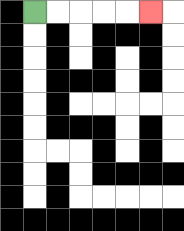{'start': '[1, 0]', 'end': '[6, 0]', 'path_directions': 'R,R,R,R,R', 'path_coordinates': '[[1, 0], [2, 0], [3, 0], [4, 0], [5, 0], [6, 0]]'}